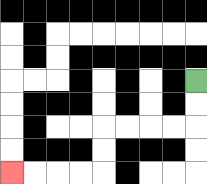{'start': '[8, 3]', 'end': '[0, 7]', 'path_directions': 'D,D,L,L,L,L,D,D,L,L,L,L', 'path_coordinates': '[[8, 3], [8, 4], [8, 5], [7, 5], [6, 5], [5, 5], [4, 5], [4, 6], [4, 7], [3, 7], [2, 7], [1, 7], [0, 7]]'}